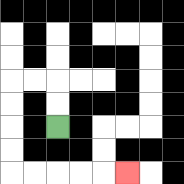{'start': '[2, 5]', 'end': '[5, 7]', 'path_directions': 'U,U,L,L,D,D,D,D,R,R,R,R,R', 'path_coordinates': '[[2, 5], [2, 4], [2, 3], [1, 3], [0, 3], [0, 4], [0, 5], [0, 6], [0, 7], [1, 7], [2, 7], [3, 7], [4, 7], [5, 7]]'}